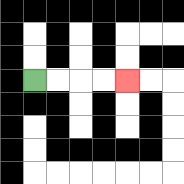{'start': '[1, 3]', 'end': '[5, 3]', 'path_directions': 'R,R,R,R', 'path_coordinates': '[[1, 3], [2, 3], [3, 3], [4, 3], [5, 3]]'}